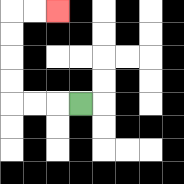{'start': '[3, 4]', 'end': '[2, 0]', 'path_directions': 'L,L,L,U,U,U,U,R,R', 'path_coordinates': '[[3, 4], [2, 4], [1, 4], [0, 4], [0, 3], [0, 2], [0, 1], [0, 0], [1, 0], [2, 0]]'}